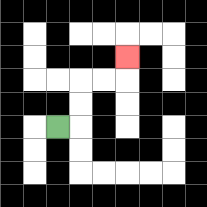{'start': '[2, 5]', 'end': '[5, 2]', 'path_directions': 'R,U,U,R,R,U', 'path_coordinates': '[[2, 5], [3, 5], [3, 4], [3, 3], [4, 3], [5, 3], [5, 2]]'}